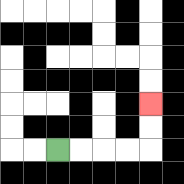{'start': '[2, 6]', 'end': '[6, 4]', 'path_directions': 'R,R,R,R,U,U', 'path_coordinates': '[[2, 6], [3, 6], [4, 6], [5, 6], [6, 6], [6, 5], [6, 4]]'}